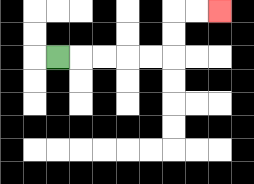{'start': '[2, 2]', 'end': '[9, 0]', 'path_directions': 'R,R,R,R,R,U,U,R,R', 'path_coordinates': '[[2, 2], [3, 2], [4, 2], [5, 2], [6, 2], [7, 2], [7, 1], [7, 0], [8, 0], [9, 0]]'}